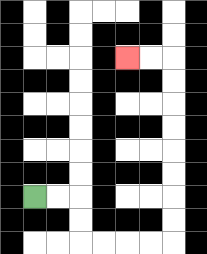{'start': '[1, 8]', 'end': '[5, 2]', 'path_directions': 'R,R,D,D,R,R,R,R,U,U,U,U,U,U,U,U,L,L', 'path_coordinates': '[[1, 8], [2, 8], [3, 8], [3, 9], [3, 10], [4, 10], [5, 10], [6, 10], [7, 10], [7, 9], [7, 8], [7, 7], [7, 6], [7, 5], [7, 4], [7, 3], [7, 2], [6, 2], [5, 2]]'}